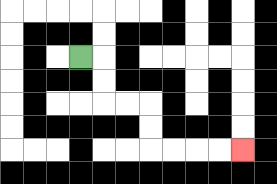{'start': '[3, 2]', 'end': '[10, 6]', 'path_directions': 'R,D,D,R,R,D,D,R,R,R,R', 'path_coordinates': '[[3, 2], [4, 2], [4, 3], [4, 4], [5, 4], [6, 4], [6, 5], [6, 6], [7, 6], [8, 6], [9, 6], [10, 6]]'}